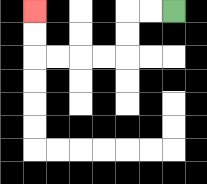{'start': '[7, 0]', 'end': '[1, 0]', 'path_directions': 'L,L,D,D,L,L,L,L,U,U', 'path_coordinates': '[[7, 0], [6, 0], [5, 0], [5, 1], [5, 2], [4, 2], [3, 2], [2, 2], [1, 2], [1, 1], [1, 0]]'}